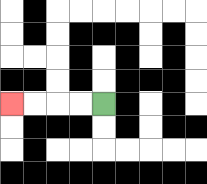{'start': '[4, 4]', 'end': '[0, 4]', 'path_directions': 'L,L,L,L', 'path_coordinates': '[[4, 4], [3, 4], [2, 4], [1, 4], [0, 4]]'}